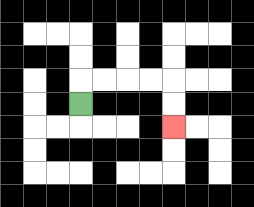{'start': '[3, 4]', 'end': '[7, 5]', 'path_directions': 'U,R,R,R,R,D,D', 'path_coordinates': '[[3, 4], [3, 3], [4, 3], [5, 3], [6, 3], [7, 3], [7, 4], [7, 5]]'}